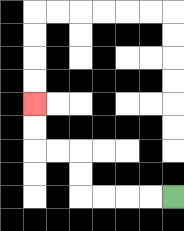{'start': '[7, 8]', 'end': '[1, 4]', 'path_directions': 'L,L,L,L,U,U,L,L,U,U', 'path_coordinates': '[[7, 8], [6, 8], [5, 8], [4, 8], [3, 8], [3, 7], [3, 6], [2, 6], [1, 6], [1, 5], [1, 4]]'}